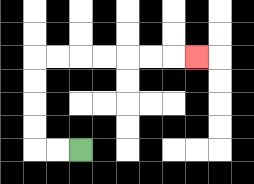{'start': '[3, 6]', 'end': '[8, 2]', 'path_directions': 'L,L,U,U,U,U,R,R,R,R,R,R,R', 'path_coordinates': '[[3, 6], [2, 6], [1, 6], [1, 5], [1, 4], [1, 3], [1, 2], [2, 2], [3, 2], [4, 2], [5, 2], [6, 2], [7, 2], [8, 2]]'}